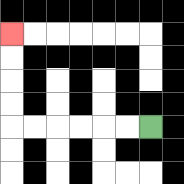{'start': '[6, 5]', 'end': '[0, 1]', 'path_directions': 'L,L,L,L,L,L,U,U,U,U', 'path_coordinates': '[[6, 5], [5, 5], [4, 5], [3, 5], [2, 5], [1, 5], [0, 5], [0, 4], [0, 3], [0, 2], [0, 1]]'}